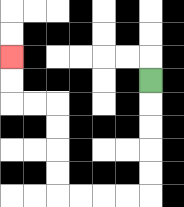{'start': '[6, 3]', 'end': '[0, 2]', 'path_directions': 'D,D,D,D,D,L,L,L,L,U,U,U,U,L,L,U,U', 'path_coordinates': '[[6, 3], [6, 4], [6, 5], [6, 6], [6, 7], [6, 8], [5, 8], [4, 8], [3, 8], [2, 8], [2, 7], [2, 6], [2, 5], [2, 4], [1, 4], [0, 4], [0, 3], [0, 2]]'}